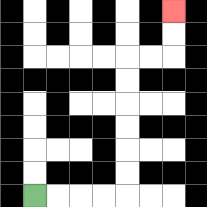{'start': '[1, 8]', 'end': '[7, 0]', 'path_directions': 'R,R,R,R,U,U,U,U,U,U,R,R,U,U', 'path_coordinates': '[[1, 8], [2, 8], [3, 8], [4, 8], [5, 8], [5, 7], [5, 6], [5, 5], [5, 4], [5, 3], [5, 2], [6, 2], [7, 2], [7, 1], [7, 0]]'}